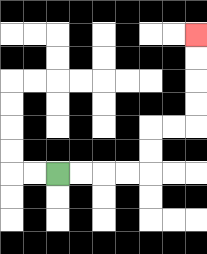{'start': '[2, 7]', 'end': '[8, 1]', 'path_directions': 'R,R,R,R,U,U,R,R,U,U,U,U', 'path_coordinates': '[[2, 7], [3, 7], [4, 7], [5, 7], [6, 7], [6, 6], [6, 5], [7, 5], [8, 5], [8, 4], [8, 3], [8, 2], [8, 1]]'}